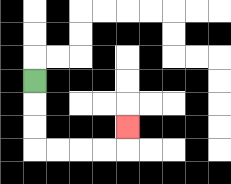{'start': '[1, 3]', 'end': '[5, 5]', 'path_directions': 'D,D,D,R,R,R,R,U', 'path_coordinates': '[[1, 3], [1, 4], [1, 5], [1, 6], [2, 6], [3, 6], [4, 6], [5, 6], [5, 5]]'}